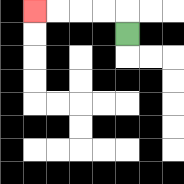{'start': '[5, 1]', 'end': '[1, 0]', 'path_directions': 'U,L,L,L,L', 'path_coordinates': '[[5, 1], [5, 0], [4, 0], [3, 0], [2, 0], [1, 0]]'}